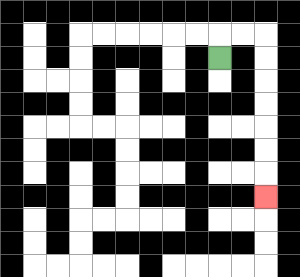{'start': '[9, 2]', 'end': '[11, 8]', 'path_directions': 'U,R,R,D,D,D,D,D,D,D', 'path_coordinates': '[[9, 2], [9, 1], [10, 1], [11, 1], [11, 2], [11, 3], [11, 4], [11, 5], [11, 6], [11, 7], [11, 8]]'}